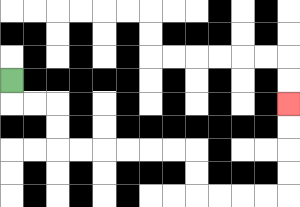{'start': '[0, 3]', 'end': '[12, 4]', 'path_directions': 'D,R,R,D,D,R,R,R,R,R,R,D,D,R,R,R,R,U,U,U,U', 'path_coordinates': '[[0, 3], [0, 4], [1, 4], [2, 4], [2, 5], [2, 6], [3, 6], [4, 6], [5, 6], [6, 6], [7, 6], [8, 6], [8, 7], [8, 8], [9, 8], [10, 8], [11, 8], [12, 8], [12, 7], [12, 6], [12, 5], [12, 4]]'}